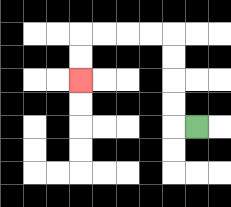{'start': '[8, 5]', 'end': '[3, 3]', 'path_directions': 'L,U,U,U,U,L,L,L,L,D,D', 'path_coordinates': '[[8, 5], [7, 5], [7, 4], [7, 3], [7, 2], [7, 1], [6, 1], [5, 1], [4, 1], [3, 1], [3, 2], [3, 3]]'}